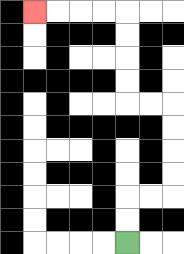{'start': '[5, 10]', 'end': '[1, 0]', 'path_directions': 'U,U,R,R,U,U,U,U,L,L,U,U,U,U,L,L,L,L', 'path_coordinates': '[[5, 10], [5, 9], [5, 8], [6, 8], [7, 8], [7, 7], [7, 6], [7, 5], [7, 4], [6, 4], [5, 4], [5, 3], [5, 2], [5, 1], [5, 0], [4, 0], [3, 0], [2, 0], [1, 0]]'}